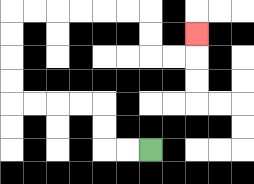{'start': '[6, 6]', 'end': '[8, 1]', 'path_directions': 'L,L,U,U,L,L,L,L,U,U,U,U,R,R,R,R,R,R,D,D,R,R,U', 'path_coordinates': '[[6, 6], [5, 6], [4, 6], [4, 5], [4, 4], [3, 4], [2, 4], [1, 4], [0, 4], [0, 3], [0, 2], [0, 1], [0, 0], [1, 0], [2, 0], [3, 0], [4, 0], [5, 0], [6, 0], [6, 1], [6, 2], [7, 2], [8, 2], [8, 1]]'}